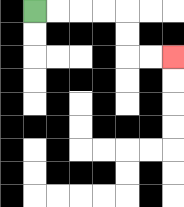{'start': '[1, 0]', 'end': '[7, 2]', 'path_directions': 'R,R,R,R,D,D,R,R', 'path_coordinates': '[[1, 0], [2, 0], [3, 0], [4, 0], [5, 0], [5, 1], [5, 2], [6, 2], [7, 2]]'}